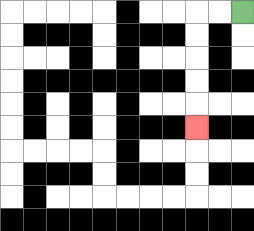{'start': '[10, 0]', 'end': '[8, 5]', 'path_directions': 'L,L,D,D,D,D,D', 'path_coordinates': '[[10, 0], [9, 0], [8, 0], [8, 1], [8, 2], [8, 3], [8, 4], [8, 5]]'}